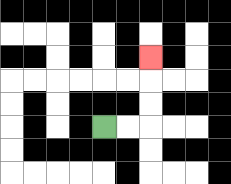{'start': '[4, 5]', 'end': '[6, 2]', 'path_directions': 'R,R,U,U,U', 'path_coordinates': '[[4, 5], [5, 5], [6, 5], [6, 4], [6, 3], [6, 2]]'}